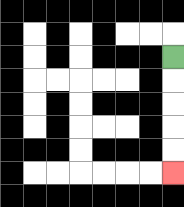{'start': '[7, 2]', 'end': '[7, 7]', 'path_directions': 'D,D,D,D,D', 'path_coordinates': '[[7, 2], [7, 3], [7, 4], [7, 5], [7, 6], [7, 7]]'}